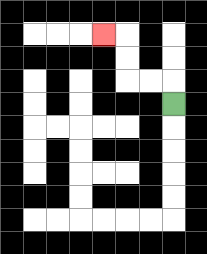{'start': '[7, 4]', 'end': '[4, 1]', 'path_directions': 'U,L,L,U,U,L', 'path_coordinates': '[[7, 4], [7, 3], [6, 3], [5, 3], [5, 2], [5, 1], [4, 1]]'}